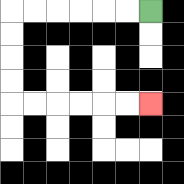{'start': '[6, 0]', 'end': '[6, 4]', 'path_directions': 'L,L,L,L,L,L,D,D,D,D,R,R,R,R,R,R', 'path_coordinates': '[[6, 0], [5, 0], [4, 0], [3, 0], [2, 0], [1, 0], [0, 0], [0, 1], [0, 2], [0, 3], [0, 4], [1, 4], [2, 4], [3, 4], [4, 4], [5, 4], [6, 4]]'}